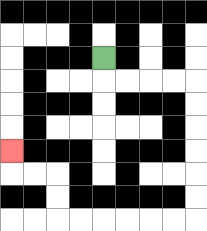{'start': '[4, 2]', 'end': '[0, 6]', 'path_directions': 'D,R,R,R,R,D,D,D,D,D,D,L,L,L,L,L,L,U,U,L,L,U', 'path_coordinates': '[[4, 2], [4, 3], [5, 3], [6, 3], [7, 3], [8, 3], [8, 4], [8, 5], [8, 6], [8, 7], [8, 8], [8, 9], [7, 9], [6, 9], [5, 9], [4, 9], [3, 9], [2, 9], [2, 8], [2, 7], [1, 7], [0, 7], [0, 6]]'}